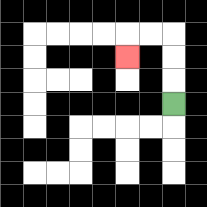{'start': '[7, 4]', 'end': '[5, 2]', 'path_directions': 'U,U,U,L,L,D', 'path_coordinates': '[[7, 4], [7, 3], [7, 2], [7, 1], [6, 1], [5, 1], [5, 2]]'}